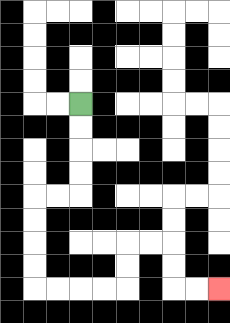{'start': '[3, 4]', 'end': '[9, 12]', 'path_directions': 'D,D,D,D,L,L,D,D,D,D,R,R,R,R,U,U,R,R,D,D,R,R', 'path_coordinates': '[[3, 4], [3, 5], [3, 6], [3, 7], [3, 8], [2, 8], [1, 8], [1, 9], [1, 10], [1, 11], [1, 12], [2, 12], [3, 12], [4, 12], [5, 12], [5, 11], [5, 10], [6, 10], [7, 10], [7, 11], [7, 12], [8, 12], [9, 12]]'}